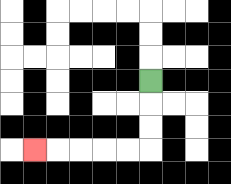{'start': '[6, 3]', 'end': '[1, 6]', 'path_directions': 'D,D,D,L,L,L,L,L', 'path_coordinates': '[[6, 3], [6, 4], [6, 5], [6, 6], [5, 6], [4, 6], [3, 6], [2, 6], [1, 6]]'}